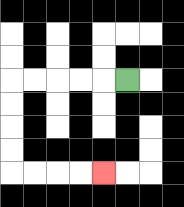{'start': '[5, 3]', 'end': '[4, 7]', 'path_directions': 'L,L,L,L,L,D,D,D,D,R,R,R,R', 'path_coordinates': '[[5, 3], [4, 3], [3, 3], [2, 3], [1, 3], [0, 3], [0, 4], [0, 5], [0, 6], [0, 7], [1, 7], [2, 7], [3, 7], [4, 7]]'}